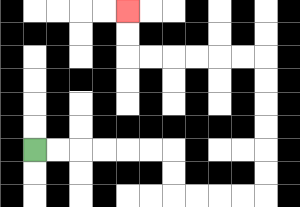{'start': '[1, 6]', 'end': '[5, 0]', 'path_directions': 'R,R,R,R,R,R,D,D,R,R,R,R,U,U,U,U,U,U,L,L,L,L,L,L,U,U', 'path_coordinates': '[[1, 6], [2, 6], [3, 6], [4, 6], [5, 6], [6, 6], [7, 6], [7, 7], [7, 8], [8, 8], [9, 8], [10, 8], [11, 8], [11, 7], [11, 6], [11, 5], [11, 4], [11, 3], [11, 2], [10, 2], [9, 2], [8, 2], [7, 2], [6, 2], [5, 2], [5, 1], [5, 0]]'}